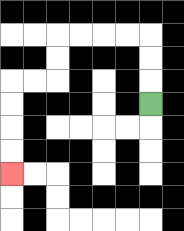{'start': '[6, 4]', 'end': '[0, 7]', 'path_directions': 'U,U,U,L,L,L,L,D,D,L,L,D,D,D,D', 'path_coordinates': '[[6, 4], [6, 3], [6, 2], [6, 1], [5, 1], [4, 1], [3, 1], [2, 1], [2, 2], [2, 3], [1, 3], [0, 3], [0, 4], [0, 5], [0, 6], [0, 7]]'}